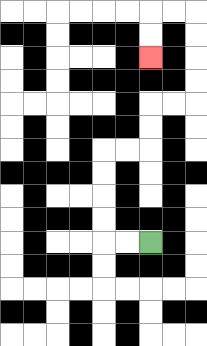{'start': '[6, 10]', 'end': '[6, 2]', 'path_directions': 'L,L,U,U,U,U,R,R,U,U,R,R,U,U,U,U,L,L,D,D', 'path_coordinates': '[[6, 10], [5, 10], [4, 10], [4, 9], [4, 8], [4, 7], [4, 6], [5, 6], [6, 6], [6, 5], [6, 4], [7, 4], [8, 4], [8, 3], [8, 2], [8, 1], [8, 0], [7, 0], [6, 0], [6, 1], [6, 2]]'}